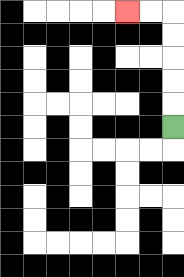{'start': '[7, 5]', 'end': '[5, 0]', 'path_directions': 'U,U,U,U,U,L,L', 'path_coordinates': '[[7, 5], [7, 4], [7, 3], [7, 2], [7, 1], [7, 0], [6, 0], [5, 0]]'}